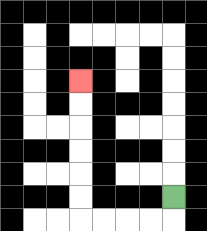{'start': '[7, 8]', 'end': '[3, 3]', 'path_directions': 'D,L,L,L,L,U,U,U,U,U,U', 'path_coordinates': '[[7, 8], [7, 9], [6, 9], [5, 9], [4, 9], [3, 9], [3, 8], [3, 7], [3, 6], [3, 5], [3, 4], [3, 3]]'}